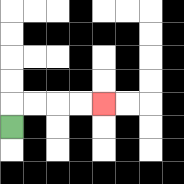{'start': '[0, 5]', 'end': '[4, 4]', 'path_directions': 'U,R,R,R,R', 'path_coordinates': '[[0, 5], [0, 4], [1, 4], [2, 4], [3, 4], [4, 4]]'}